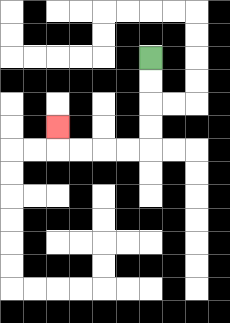{'start': '[6, 2]', 'end': '[2, 5]', 'path_directions': 'D,D,D,D,L,L,L,L,U', 'path_coordinates': '[[6, 2], [6, 3], [6, 4], [6, 5], [6, 6], [5, 6], [4, 6], [3, 6], [2, 6], [2, 5]]'}